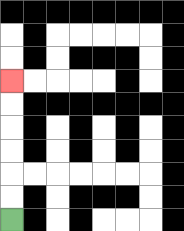{'start': '[0, 9]', 'end': '[0, 3]', 'path_directions': 'U,U,U,U,U,U', 'path_coordinates': '[[0, 9], [0, 8], [0, 7], [0, 6], [0, 5], [0, 4], [0, 3]]'}